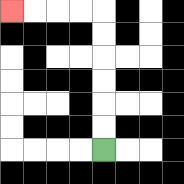{'start': '[4, 6]', 'end': '[0, 0]', 'path_directions': 'U,U,U,U,U,U,L,L,L,L', 'path_coordinates': '[[4, 6], [4, 5], [4, 4], [4, 3], [4, 2], [4, 1], [4, 0], [3, 0], [2, 0], [1, 0], [0, 0]]'}